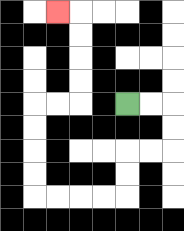{'start': '[5, 4]', 'end': '[2, 0]', 'path_directions': 'R,R,D,D,L,L,D,D,L,L,L,L,U,U,U,U,R,R,U,U,U,U,L', 'path_coordinates': '[[5, 4], [6, 4], [7, 4], [7, 5], [7, 6], [6, 6], [5, 6], [5, 7], [5, 8], [4, 8], [3, 8], [2, 8], [1, 8], [1, 7], [1, 6], [1, 5], [1, 4], [2, 4], [3, 4], [3, 3], [3, 2], [3, 1], [3, 0], [2, 0]]'}